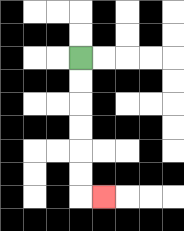{'start': '[3, 2]', 'end': '[4, 8]', 'path_directions': 'D,D,D,D,D,D,R', 'path_coordinates': '[[3, 2], [3, 3], [3, 4], [3, 5], [3, 6], [3, 7], [3, 8], [4, 8]]'}